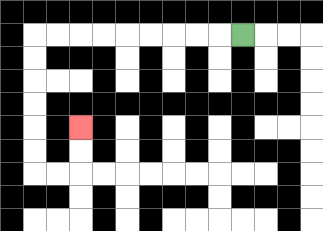{'start': '[10, 1]', 'end': '[3, 5]', 'path_directions': 'L,L,L,L,L,L,L,L,L,D,D,D,D,D,D,R,R,U,U', 'path_coordinates': '[[10, 1], [9, 1], [8, 1], [7, 1], [6, 1], [5, 1], [4, 1], [3, 1], [2, 1], [1, 1], [1, 2], [1, 3], [1, 4], [1, 5], [1, 6], [1, 7], [2, 7], [3, 7], [3, 6], [3, 5]]'}